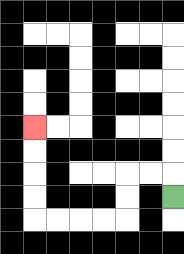{'start': '[7, 8]', 'end': '[1, 5]', 'path_directions': 'U,L,L,D,D,L,L,L,L,U,U,U,U', 'path_coordinates': '[[7, 8], [7, 7], [6, 7], [5, 7], [5, 8], [5, 9], [4, 9], [3, 9], [2, 9], [1, 9], [1, 8], [1, 7], [1, 6], [1, 5]]'}